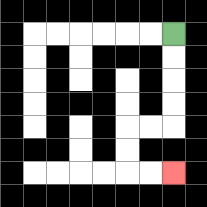{'start': '[7, 1]', 'end': '[7, 7]', 'path_directions': 'D,D,D,D,L,L,D,D,R,R', 'path_coordinates': '[[7, 1], [7, 2], [7, 3], [7, 4], [7, 5], [6, 5], [5, 5], [5, 6], [5, 7], [6, 7], [7, 7]]'}